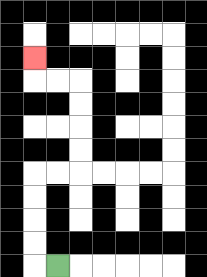{'start': '[2, 11]', 'end': '[1, 2]', 'path_directions': 'L,U,U,U,U,R,R,U,U,U,U,L,L,U', 'path_coordinates': '[[2, 11], [1, 11], [1, 10], [1, 9], [1, 8], [1, 7], [2, 7], [3, 7], [3, 6], [3, 5], [3, 4], [3, 3], [2, 3], [1, 3], [1, 2]]'}